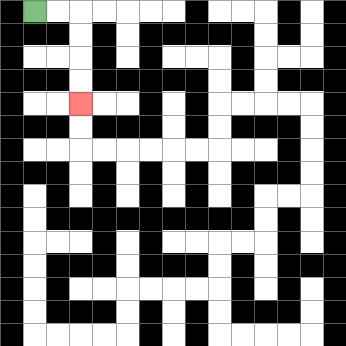{'start': '[1, 0]', 'end': '[3, 4]', 'path_directions': 'R,R,D,D,D,D', 'path_coordinates': '[[1, 0], [2, 0], [3, 0], [3, 1], [3, 2], [3, 3], [3, 4]]'}